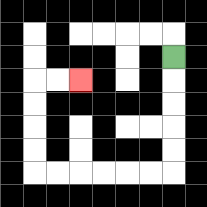{'start': '[7, 2]', 'end': '[3, 3]', 'path_directions': 'D,D,D,D,D,L,L,L,L,L,L,U,U,U,U,R,R', 'path_coordinates': '[[7, 2], [7, 3], [7, 4], [7, 5], [7, 6], [7, 7], [6, 7], [5, 7], [4, 7], [3, 7], [2, 7], [1, 7], [1, 6], [1, 5], [1, 4], [1, 3], [2, 3], [3, 3]]'}